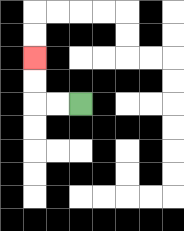{'start': '[3, 4]', 'end': '[1, 2]', 'path_directions': 'L,L,U,U', 'path_coordinates': '[[3, 4], [2, 4], [1, 4], [1, 3], [1, 2]]'}